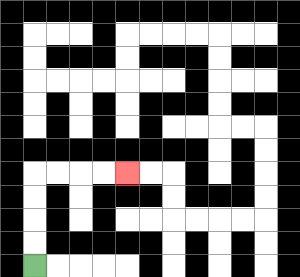{'start': '[1, 11]', 'end': '[5, 7]', 'path_directions': 'U,U,U,U,R,R,R,R', 'path_coordinates': '[[1, 11], [1, 10], [1, 9], [1, 8], [1, 7], [2, 7], [3, 7], [4, 7], [5, 7]]'}